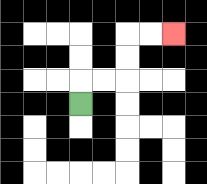{'start': '[3, 4]', 'end': '[7, 1]', 'path_directions': 'U,R,R,U,U,R,R', 'path_coordinates': '[[3, 4], [3, 3], [4, 3], [5, 3], [5, 2], [5, 1], [6, 1], [7, 1]]'}